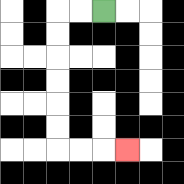{'start': '[4, 0]', 'end': '[5, 6]', 'path_directions': 'L,L,D,D,D,D,D,D,R,R,R', 'path_coordinates': '[[4, 0], [3, 0], [2, 0], [2, 1], [2, 2], [2, 3], [2, 4], [2, 5], [2, 6], [3, 6], [4, 6], [5, 6]]'}